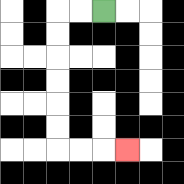{'start': '[4, 0]', 'end': '[5, 6]', 'path_directions': 'L,L,D,D,D,D,D,D,R,R,R', 'path_coordinates': '[[4, 0], [3, 0], [2, 0], [2, 1], [2, 2], [2, 3], [2, 4], [2, 5], [2, 6], [3, 6], [4, 6], [5, 6]]'}